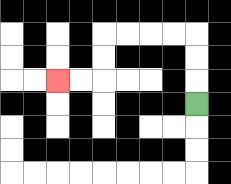{'start': '[8, 4]', 'end': '[2, 3]', 'path_directions': 'U,U,U,L,L,L,L,D,D,L,L', 'path_coordinates': '[[8, 4], [8, 3], [8, 2], [8, 1], [7, 1], [6, 1], [5, 1], [4, 1], [4, 2], [4, 3], [3, 3], [2, 3]]'}